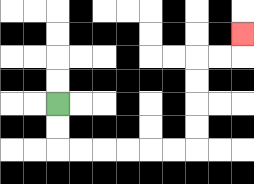{'start': '[2, 4]', 'end': '[10, 1]', 'path_directions': 'D,D,R,R,R,R,R,R,U,U,U,U,R,R,U', 'path_coordinates': '[[2, 4], [2, 5], [2, 6], [3, 6], [4, 6], [5, 6], [6, 6], [7, 6], [8, 6], [8, 5], [8, 4], [8, 3], [8, 2], [9, 2], [10, 2], [10, 1]]'}